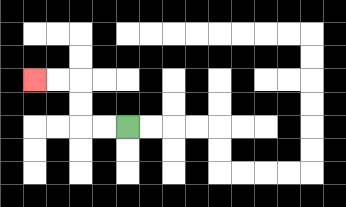{'start': '[5, 5]', 'end': '[1, 3]', 'path_directions': 'L,L,U,U,L,L', 'path_coordinates': '[[5, 5], [4, 5], [3, 5], [3, 4], [3, 3], [2, 3], [1, 3]]'}